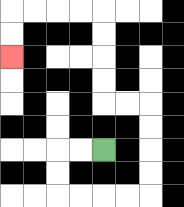{'start': '[4, 6]', 'end': '[0, 2]', 'path_directions': 'L,L,D,D,R,R,R,R,U,U,U,U,L,L,U,U,U,U,L,L,L,L,D,D', 'path_coordinates': '[[4, 6], [3, 6], [2, 6], [2, 7], [2, 8], [3, 8], [4, 8], [5, 8], [6, 8], [6, 7], [6, 6], [6, 5], [6, 4], [5, 4], [4, 4], [4, 3], [4, 2], [4, 1], [4, 0], [3, 0], [2, 0], [1, 0], [0, 0], [0, 1], [0, 2]]'}